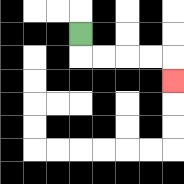{'start': '[3, 1]', 'end': '[7, 3]', 'path_directions': 'D,R,R,R,R,D', 'path_coordinates': '[[3, 1], [3, 2], [4, 2], [5, 2], [6, 2], [7, 2], [7, 3]]'}